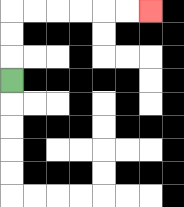{'start': '[0, 3]', 'end': '[6, 0]', 'path_directions': 'U,U,U,R,R,R,R,R,R', 'path_coordinates': '[[0, 3], [0, 2], [0, 1], [0, 0], [1, 0], [2, 0], [3, 0], [4, 0], [5, 0], [6, 0]]'}